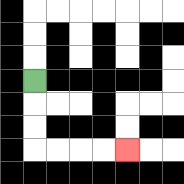{'start': '[1, 3]', 'end': '[5, 6]', 'path_directions': 'D,D,D,R,R,R,R', 'path_coordinates': '[[1, 3], [1, 4], [1, 5], [1, 6], [2, 6], [3, 6], [4, 6], [5, 6]]'}